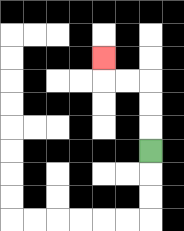{'start': '[6, 6]', 'end': '[4, 2]', 'path_directions': 'U,U,U,L,L,U', 'path_coordinates': '[[6, 6], [6, 5], [6, 4], [6, 3], [5, 3], [4, 3], [4, 2]]'}